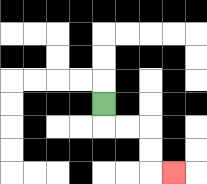{'start': '[4, 4]', 'end': '[7, 7]', 'path_directions': 'D,R,R,D,D,R', 'path_coordinates': '[[4, 4], [4, 5], [5, 5], [6, 5], [6, 6], [6, 7], [7, 7]]'}